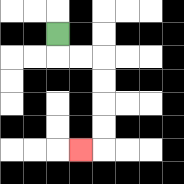{'start': '[2, 1]', 'end': '[3, 6]', 'path_directions': 'D,R,R,D,D,D,D,L', 'path_coordinates': '[[2, 1], [2, 2], [3, 2], [4, 2], [4, 3], [4, 4], [4, 5], [4, 6], [3, 6]]'}